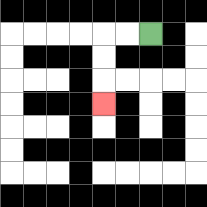{'start': '[6, 1]', 'end': '[4, 4]', 'path_directions': 'L,L,D,D,D', 'path_coordinates': '[[6, 1], [5, 1], [4, 1], [4, 2], [4, 3], [4, 4]]'}